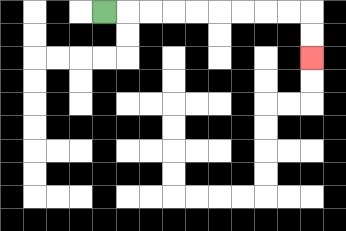{'start': '[4, 0]', 'end': '[13, 2]', 'path_directions': 'R,R,R,R,R,R,R,R,R,D,D', 'path_coordinates': '[[4, 0], [5, 0], [6, 0], [7, 0], [8, 0], [9, 0], [10, 0], [11, 0], [12, 0], [13, 0], [13, 1], [13, 2]]'}